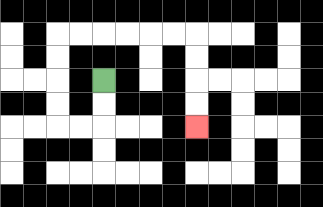{'start': '[4, 3]', 'end': '[8, 5]', 'path_directions': 'D,D,L,L,U,U,U,U,R,R,R,R,R,R,D,D,D,D', 'path_coordinates': '[[4, 3], [4, 4], [4, 5], [3, 5], [2, 5], [2, 4], [2, 3], [2, 2], [2, 1], [3, 1], [4, 1], [5, 1], [6, 1], [7, 1], [8, 1], [8, 2], [8, 3], [8, 4], [8, 5]]'}